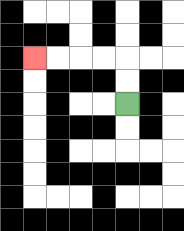{'start': '[5, 4]', 'end': '[1, 2]', 'path_directions': 'U,U,L,L,L,L', 'path_coordinates': '[[5, 4], [5, 3], [5, 2], [4, 2], [3, 2], [2, 2], [1, 2]]'}